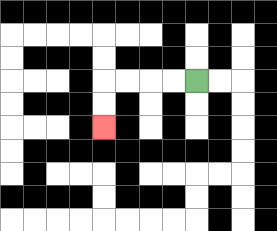{'start': '[8, 3]', 'end': '[4, 5]', 'path_directions': 'L,L,L,L,D,D', 'path_coordinates': '[[8, 3], [7, 3], [6, 3], [5, 3], [4, 3], [4, 4], [4, 5]]'}